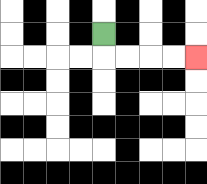{'start': '[4, 1]', 'end': '[8, 2]', 'path_directions': 'D,R,R,R,R', 'path_coordinates': '[[4, 1], [4, 2], [5, 2], [6, 2], [7, 2], [8, 2]]'}